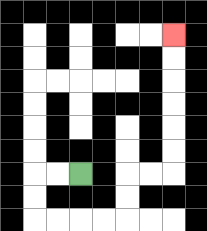{'start': '[3, 7]', 'end': '[7, 1]', 'path_directions': 'L,L,D,D,R,R,R,R,U,U,R,R,U,U,U,U,U,U', 'path_coordinates': '[[3, 7], [2, 7], [1, 7], [1, 8], [1, 9], [2, 9], [3, 9], [4, 9], [5, 9], [5, 8], [5, 7], [6, 7], [7, 7], [7, 6], [7, 5], [7, 4], [7, 3], [7, 2], [7, 1]]'}